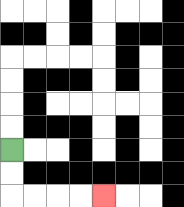{'start': '[0, 6]', 'end': '[4, 8]', 'path_directions': 'D,D,R,R,R,R', 'path_coordinates': '[[0, 6], [0, 7], [0, 8], [1, 8], [2, 8], [3, 8], [4, 8]]'}